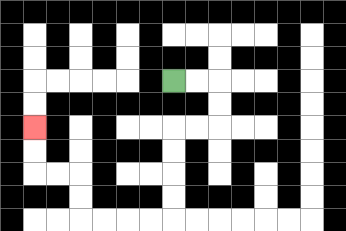{'start': '[7, 3]', 'end': '[1, 5]', 'path_directions': 'R,R,D,D,L,L,D,D,D,D,L,L,L,L,U,U,L,L,U,U', 'path_coordinates': '[[7, 3], [8, 3], [9, 3], [9, 4], [9, 5], [8, 5], [7, 5], [7, 6], [7, 7], [7, 8], [7, 9], [6, 9], [5, 9], [4, 9], [3, 9], [3, 8], [3, 7], [2, 7], [1, 7], [1, 6], [1, 5]]'}